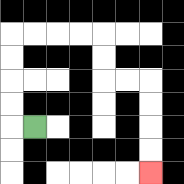{'start': '[1, 5]', 'end': '[6, 7]', 'path_directions': 'L,U,U,U,U,R,R,R,R,D,D,R,R,D,D,D,D', 'path_coordinates': '[[1, 5], [0, 5], [0, 4], [0, 3], [0, 2], [0, 1], [1, 1], [2, 1], [3, 1], [4, 1], [4, 2], [4, 3], [5, 3], [6, 3], [6, 4], [6, 5], [6, 6], [6, 7]]'}